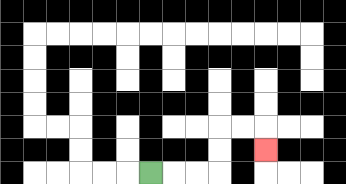{'start': '[6, 7]', 'end': '[11, 6]', 'path_directions': 'R,R,R,U,U,R,R,D', 'path_coordinates': '[[6, 7], [7, 7], [8, 7], [9, 7], [9, 6], [9, 5], [10, 5], [11, 5], [11, 6]]'}